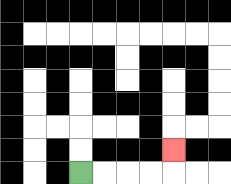{'start': '[3, 7]', 'end': '[7, 6]', 'path_directions': 'R,R,R,R,U', 'path_coordinates': '[[3, 7], [4, 7], [5, 7], [6, 7], [7, 7], [7, 6]]'}